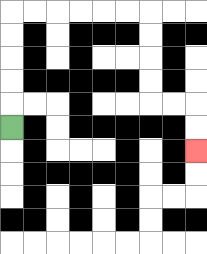{'start': '[0, 5]', 'end': '[8, 6]', 'path_directions': 'U,U,U,U,U,R,R,R,R,R,R,D,D,D,D,R,R,D,D', 'path_coordinates': '[[0, 5], [0, 4], [0, 3], [0, 2], [0, 1], [0, 0], [1, 0], [2, 0], [3, 0], [4, 0], [5, 0], [6, 0], [6, 1], [6, 2], [6, 3], [6, 4], [7, 4], [8, 4], [8, 5], [8, 6]]'}